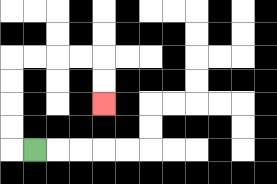{'start': '[1, 6]', 'end': '[4, 4]', 'path_directions': 'L,U,U,U,U,R,R,R,R,D,D', 'path_coordinates': '[[1, 6], [0, 6], [0, 5], [0, 4], [0, 3], [0, 2], [1, 2], [2, 2], [3, 2], [4, 2], [4, 3], [4, 4]]'}